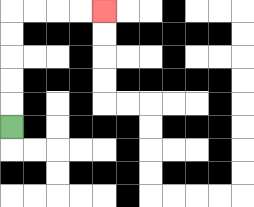{'start': '[0, 5]', 'end': '[4, 0]', 'path_directions': 'U,U,U,U,U,R,R,R,R', 'path_coordinates': '[[0, 5], [0, 4], [0, 3], [0, 2], [0, 1], [0, 0], [1, 0], [2, 0], [3, 0], [4, 0]]'}